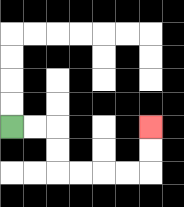{'start': '[0, 5]', 'end': '[6, 5]', 'path_directions': 'R,R,D,D,R,R,R,R,U,U', 'path_coordinates': '[[0, 5], [1, 5], [2, 5], [2, 6], [2, 7], [3, 7], [4, 7], [5, 7], [6, 7], [6, 6], [6, 5]]'}